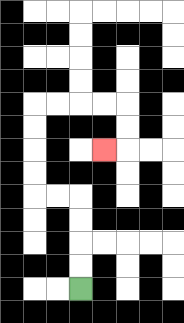{'start': '[3, 12]', 'end': '[4, 6]', 'path_directions': 'U,U,U,U,L,L,U,U,U,U,R,R,R,R,D,D,L', 'path_coordinates': '[[3, 12], [3, 11], [3, 10], [3, 9], [3, 8], [2, 8], [1, 8], [1, 7], [1, 6], [1, 5], [1, 4], [2, 4], [3, 4], [4, 4], [5, 4], [5, 5], [5, 6], [4, 6]]'}